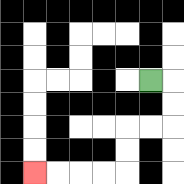{'start': '[6, 3]', 'end': '[1, 7]', 'path_directions': 'R,D,D,L,L,D,D,L,L,L,L', 'path_coordinates': '[[6, 3], [7, 3], [7, 4], [7, 5], [6, 5], [5, 5], [5, 6], [5, 7], [4, 7], [3, 7], [2, 7], [1, 7]]'}